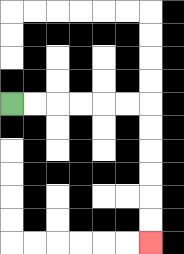{'start': '[0, 4]', 'end': '[6, 10]', 'path_directions': 'R,R,R,R,R,R,D,D,D,D,D,D', 'path_coordinates': '[[0, 4], [1, 4], [2, 4], [3, 4], [4, 4], [5, 4], [6, 4], [6, 5], [6, 6], [6, 7], [6, 8], [6, 9], [6, 10]]'}